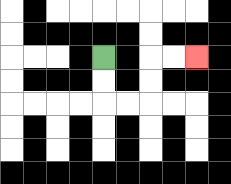{'start': '[4, 2]', 'end': '[8, 2]', 'path_directions': 'D,D,R,R,U,U,R,R', 'path_coordinates': '[[4, 2], [4, 3], [4, 4], [5, 4], [6, 4], [6, 3], [6, 2], [7, 2], [8, 2]]'}